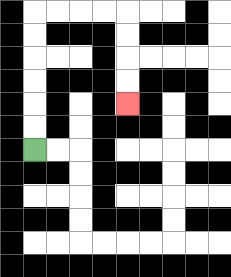{'start': '[1, 6]', 'end': '[5, 4]', 'path_directions': 'U,U,U,U,U,U,R,R,R,R,D,D,D,D', 'path_coordinates': '[[1, 6], [1, 5], [1, 4], [1, 3], [1, 2], [1, 1], [1, 0], [2, 0], [3, 0], [4, 0], [5, 0], [5, 1], [5, 2], [5, 3], [5, 4]]'}